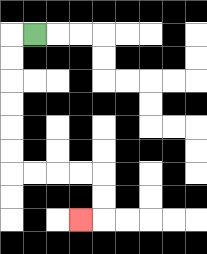{'start': '[1, 1]', 'end': '[3, 9]', 'path_directions': 'L,D,D,D,D,D,D,R,R,R,R,D,D,L', 'path_coordinates': '[[1, 1], [0, 1], [0, 2], [0, 3], [0, 4], [0, 5], [0, 6], [0, 7], [1, 7], [2, 7], [3, 7], [4, 7], [4, 8], [4, 9], [3, 9]]'}